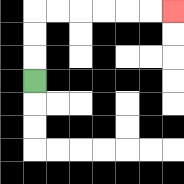{'start': '[1, 3]', 'end': '[7, 0]', 'path_directions': 'U,U,U,R,R,R,R,R,R', 'path_coordinates': '[[1, 3], [1, 2], [1, 1], [1, 0], [2, 0], [3, 0], [4, 0], [5, 0], [6, 0], [7, 0]]'}